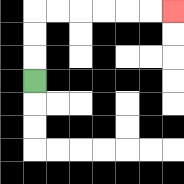{'start': '[1, 3]', 'end': '[7, 0]', 'path_directions': 'U,U,U,R,R,R,R,R,R', 'path_coordinates': '[[1, 3], [1, 2], [1, 1], [1, 0], [2, 0], [3, 0], [4, 0], [5, 0], [6, 0], [7, 0]]'}